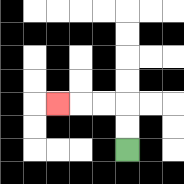{'start': '[5, 6]', 'end': '[2, 4]', 'path_directions': 'U,U,L,L,L', 'path_coordinates': '[[5, 6], [5, 5], [5, 4], [4, 4], [3, 4], [2, 4]]'}